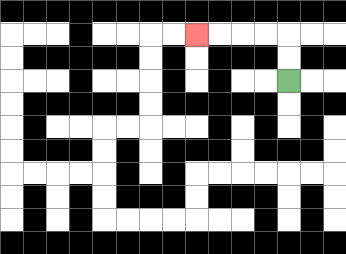{'start': '[12, 3]', 'end': '[8, 1]', 'path_directions': 'U,U,L,L,L,L', 'path_coordinates': '[[12, 3], [12, 2], [12, 1], [11, 1], [10, 1], [9, 1], [8, 1]]'}